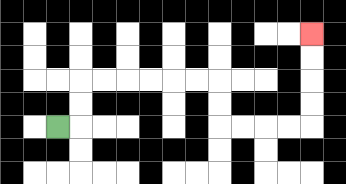{'start': '[2, 5]', 'end': '[13, 1]', 'path_directions': 'R,U,U,R,R,R,R,R,R,D,D,R,R,R,R,U,U,U,U', 'path_coordinates': '[[2, 5], [3, 5], [3, 4], [3, 3], [4, 3], [5, 3], [6, 3], [7, 3], [8, 3], [9, 3], [9, 4], [9, 5], [10, 5], [11, 5], [12, 5], [13, 5], [13, 4], [13, 3], [13, 2], [13, 1]]'}